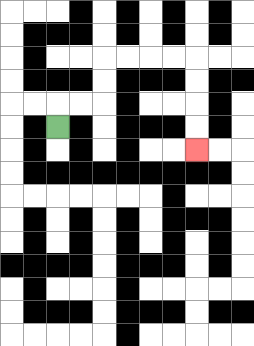{'start': '[2, 5]', 'end': '[8, 6]', 'path_directions': 'U,R,R,U,U,R,R,R,R,D,D,D,D', 'path_coordinates': '[[2, 5], [2, 4], [3, 4], [4, 4], [4, 3], [4, 2], [5, 2], [6, 2], [7, 2], [8, 2], [8, 3], [8, 4], [8, 5], [8, 6]]'}